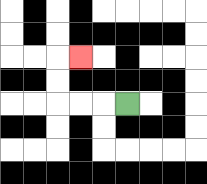{'start': '[5, 4]', 'end': '[3, 2]', 'path_directions': 'L,L,L,U,U,R', 'path_coordinates': '[[5, 4], [4, 4], [3, 4], [2, 4], [2, 3], [2, 2], [3, 2]]'}